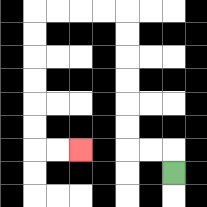{'start': '[7, 7]', 'end': '[3, 6]', 'path_directions': 'U,L,L,U,U,U,U,U,U,L,L,L,L,D,D,D,D,D,D,R,R', 'path_coordinates': '[[7, 7], [7, 6], [6, 6], [5, 6], [5, 5], [5, 4], [5, 3], [5, 2], [5, 1], [5, 0], [4, 0], [3, 0], [2, 0], [1, 0], [1, 1], [1, 2], [1, 3], [1, 4], [1, 5], [1, 6], [2, 6], [3, 6]]'}